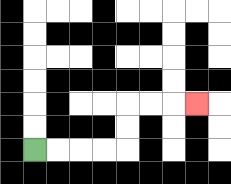{'start': '[1, 6]', 'end': '[8, 4]', 'path_directions': 'R,R,R,R,U,U,R,R,R', 'path_coordinates': '[[1, 6], [2, 6], [3, 6], [4, 6], [5, 6], [5, 5], [5, 4], [6, 4], [7, 4], [8, 4]]'}